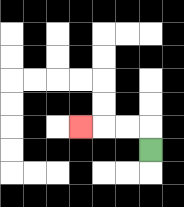{'start': '[6, 6]', 'end': '[3, 5]', 'path_directions': 'U,L,L,L', 'path_coordinates': '[[6, 6], [6, 5], [5, 5], [4, 5], [3, 5]]'}